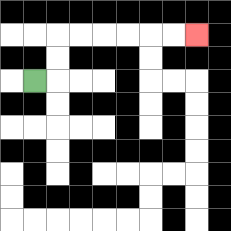{'start': '[1, 3]', 'end': '[8, 1]', 'path_directions': 'R,U,U,R,R,R,R,R,R', 'path_coordinates': '[[1, 3], [2, 3], [2, 2], [2, 1], [3, 1], [4, 1], [5, 1], [6, 1], [7, 1], [8, 1]]'}